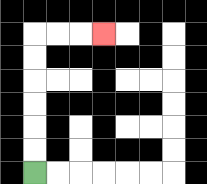{'start': '[1, 7]', 'end': '[4, 1]', 'path_directions': 'U,U,U,U,U,U,R,R,R', 'path_coordinates': '[[1, 7], [1, 6], [1, 5], [1, 4], [1, 3], [1, 2], [1, 1], [2, 1], [3, 1], [4, 1]]'}